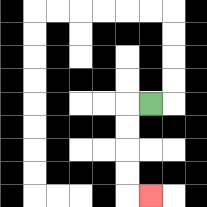{'start': '[6, 4]', 'end': '[6, 8]', 'path_directions': 'L,D,D,D,D,R', 'path_coordinates': '[[6, 4], [5, 4], [5, 5], [5, 6], [5, 7], [5, 8], [6, 8]]'}